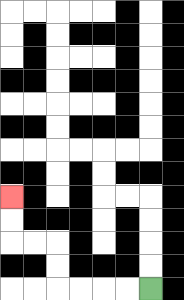{'start': '[6, 12]', 'end': '[0, 8]', 'path_directions': 'L,L,L,L,U,U,L,L,U,U', 'path_coordinates': '[[6, 12], [5, 12], [4, 12], [3, 12], [2, 12], [2, 11], [2, 10], [1, 10], [0, 10], [0, 9], [0, 8]]'}